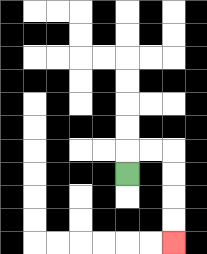{'start': '[5, 7]', 'end': '[7, 10]', 'path_directions': 'U,R,R,D,D,D,D', 'path_coordinates': '[[5, 7], [5, 6], [6, 6], [7, 6], [7, 7], [7, 8], [7, 9], [7, 10]]'}